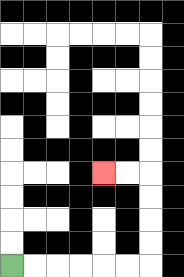{'start': '[0, 11]', 'end': '[4, 7]', 'path_directions': 'R,R,R,R,R,R,U,U,U,U,L,L', 'path_coordinates': '[[0, 11], [1, 11], [2, 11], [3, 11], [4, 11], [5, 11], [6, 11], [6, 10], [6, 9], [6, 8], [6, 7], [5, 7], [4, 7]]'}